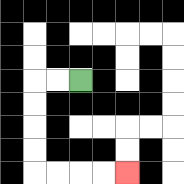{'start': '[3, 3]', 'end': '[5, 7]', 'path_directions': 'L,L,D,D,D,D,R,R,R,R', 'path_coordinates': '[[3, 3], [2, 3], [1, 3], [1, 4], [1, 5], [1, 6], [1, 7], [2, 7], [3, 7], [4, 7], [5, 7]]'}